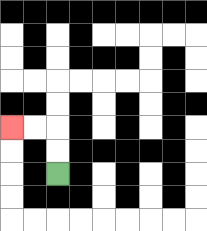{'start': '[2, 7]', 'end': '[0, 5]', 'path_directions': 'U,U,L,L', 'path_coordinates': '[[2, 7], [2, 6], [2, 5], [1, 5], [0, 5]]'}